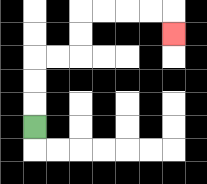{'start': '[1, 5]', 'end': '[7, 1]', 'path_directions': 'U,U,U,R,R,U,U,R,R,R,R,D', 'path_coordinates': '[[1, 5], [1, 4], [1, 3], [1, 2], [2, 2], [3, 2], [3, 1], [3, 0], [4, 0], [5, 0], [6, 0], [7, 0], [7, 1]]'}